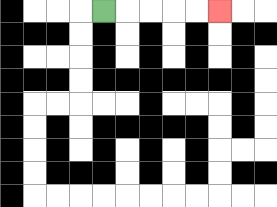{'start': '[4, 0]', 'end': '[9, 0]', 'path_directions': 'R,R,R,R,R', 'path_coordinates': '[[4, 0], [5, 0], [6, 0], [7, 0], [8, 0], [9, 0]]'}